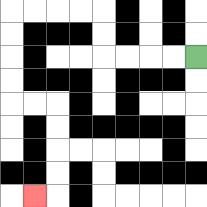{'start': '[8, 2]', 'end': '[1, 8]', 'path_directions': 'L,L,L,L,U,U,L,L,L,L,D,D,D,D,R,R,D,D,D,D,L', 'path_coordinates': '[[8, 2], [7, 2], [6, 2], [5, 2], [4, 2], [4, 1], [4, 0], [3, 0], [2, 0], [1, 0], [0, 0], [0, 1], [0, 2], [0, 3], [0, 4], [1, 4], [2, 4], [2, 5], [2, 6], [2, 7], [2, 8], [1, 8]]'}